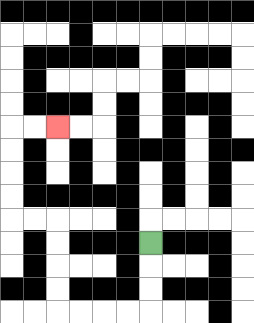{'start': '[6, 10]', 'end': '[2, 5]', 'path_directions': 'D,D,D,L,L,L,L,U,U,U,U,L,L,U,U,U,U,R,R', 'path_coordinates': '[[6, 10], [6, 11], [6, 12], [6, 13], [5, 13], [4, 13], [3, 13], [2, 13], [2, 12], [2, 11], [2, 10], [2, 9], [1, 9], [0, 9], [0, 8], [0, 7], [0, 6], [0, 5], [1, 5], [2, 5]]'}